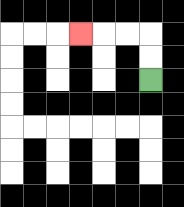{'start': '[6, 3]', 'end': '[3, 1]', 'path_directions': 'U,U,L,L,L', 'path_coordinates': '[[6, 3], [6, 2], [6, 1], [5, 1], [4, 1], [3, 1]]'}